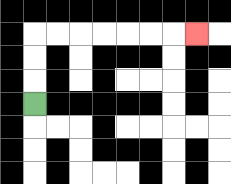{'start': '[1, 4]', 'end': '[8, 1]', 'path_directions': 'U,U,U,R,R,R,R,R,R,R', 'path_coordinates': '[[1, 4], [1, 3], [1, 2], [1, 1], [2, 1], [3, 1], [4, 1], [5, 1], [6, 1], [7, 1], [8, 1]]'}